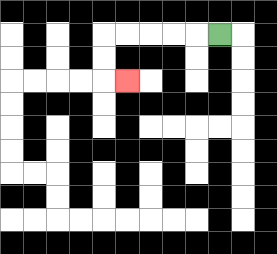{'start': '[9, 1]', 'end': '[5, 3]', 'path_directions': 'L,L,L,L,L,D,D,R', 'path_coordinates': '[[9, 1], [8, 1], [7, 1], [6, 1], [5, 1], [4, 1], [4, 2], [4, 3], [5, 3]]'}